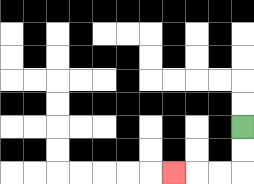{'start': '[10, 5]', 'end': '[7, 7]', 'path_directions': 'D,D,L,L,L', 'path_coordinates': '[[10, 5], [10, 6], [10, 7], [9, 7], [8, 7], [7, 7]]'}